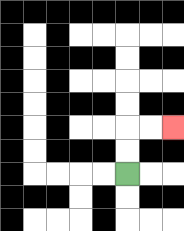{'start': '[5, 7]', 'end': '[7, 5]', 'path_directions': 'U,U,R,R', 'path_coordinates': '[[5, 7], [5, 6], [5, 5], [6, 5], [7, 5]]'}